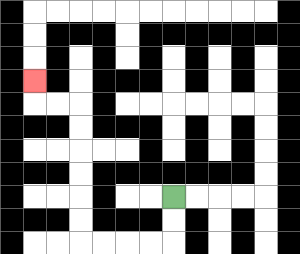{'start': '[7, 8]', 'end': '[1, 3]', 'path_directions': 'D,D,L,L,L,L,U,U,U,U,U,U,L,L,U', 'path_coordinates': '[[7, 8], [7, 9], [7, 10], [6, 10], [5, 10], [4, 10], [3, 10], [3, 9], [3, 8], [3, 7], [3, 6], [3, 5], [3, 4], [2, 4], [1, 4], [1, 3]]'}